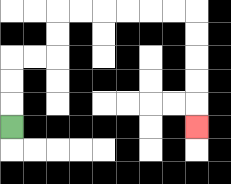{'start': '[0, 5]', 'end': '[8, 5]', 'path_directions': 'U,U,U,R,R,U,U,R,R,R,R,R,R,D,D,D,D,D', 'path_coordinates': '[[0, 5], [0, 4], [0, 3], [0, 2], [1, 2], [2, 2], [2, 1], [2, 0], [3, 0], [4, 0], [5, 0], [6, 0], [7, 0], [8, 0], [8, 1], [8, 2], [8, 3], [8, 4], [8, 5]]'}